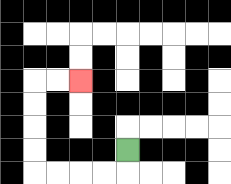{'start': '[5, 6]', 'end': '[3, 3]', 'path_directions': 'D,L,L,L,L,U,U,U,U,R,R', 'path_coordinates': '[[5, 6], [5, 7], [4, 7], [3, 7], [2, 7], [1, 7], [1, 6], [1, 5], [1, 4], [1, 3], [2, 3], [3, 3]]'}